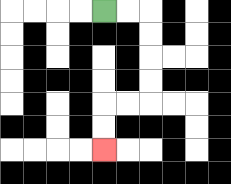{'start': '[4, 0]', 'end': '[4, 6]', 'path_directions': 'R,R,D,D,D,D,L,L,D,D', 'path_coordinates': '[[4, 0], [5, 0], [6, 0], [6, 1], [6, 2], [6, 3], [6, 4], [5, 4], [4, 4], [4, 5], [4, 6]]'}